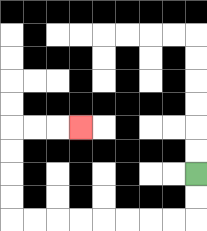{'start': '[8, 7]', 'end': '[3, 5]', 'path_directions': 'D,D,L,L,L,L,L,L,L,L,U,U,U,U,R,R,R', 'path_coordinates': '[[8, 7], [8, 8], [8, 9], [7, 9], [6, 9], [5, 9], [4, 9], [3, 9], [2, 9], [1, 9], [0, 9], [0, 8], [0, 7], [0, 6], [0, 5], [1, 5], [2, 5], [3, 5]]'}